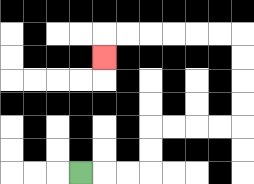{'start': '[3, 7]', 'end': '[4, 2]', 'path_directions': 'R,R,R,U,U,R,R,R,R,U,U,U,U,L,L,L,L,L,L,D', 'path_coordinates': '[[3, 7], [4, 7], [5, 7], [6, 7], [6, 6], [6, 5], [7, 5], [8, 5], [9, 5], [10, 5], [10, 4], [10, 3], [10, 2], [10, 1], [9, 1], [8, 1], [7, 1], [6, 1], [5, 1], [4, 1], [4, 2]]'}